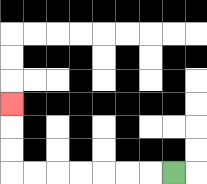{'start': '[7, 7]', 'end': '[0, 4]', 'path_directions': 'L,L,L,L,L,L,L,U,U,U', 'path_coordinates': '[[7, 7], [6, 7], [5, 7], [4, 7], [3, 7], [2, 7], [1, 7], [0, 7], [0, 6], [0, 5], [0, 4]]'}